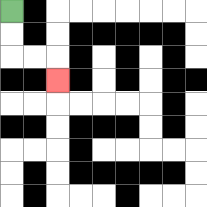{'start': '[0, 0]', 'end': '[2, 3]', 'path_directions': 'D,D,R,R,D', 'path_coordinates': '[[0, 0], [0, 1], [0, 2], [1, 2], [2, 2], [2, 3]]'}